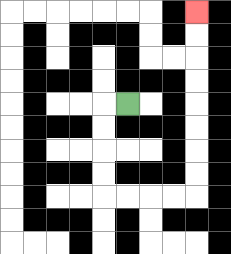{'start': '[5, 4]', 'end': '[8, 0]', 'path_directions': 'L,D,D,D,D,R,R,R,R,U,U,U,U,U,U,U,U', 'path_coordinates': '[[5, 4], [4, 4], [4, 5], [4, 6], [4, 7], [4, 8], [5, 8], [6, 8], [7, 8], [8, 8], [8, 7], [8, 6], [8, 5], [8, 4], [8, 3], [8, 2], [8, 1], [8, 0]]'}